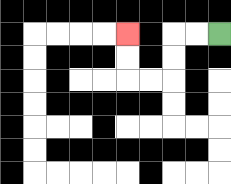{'start': '[9, 1]', 'end': '[5, 1]', 'path_directions': 'L,L,D,D,L,L,U,U', 'path_coordinates': '[[9, 1], [8, 1], [7, 1], [7, 2], [7, 3], [6, 3], [5, 3], [5, 2], [5, 1]]'}